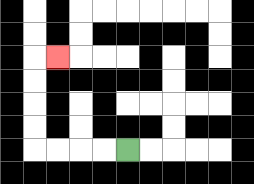{'start': '[5, 6]', 'end': '[2, 2]', 'path_directions': 'L,L,L,L,U,U,U,U,R', 'path_coordinates': '[[5, 6], [4, 6], [3, 6], [2, 6], [1, 6], [1, 5], [1, 4], [1, 3], [1, 2], [2, 2]]'}